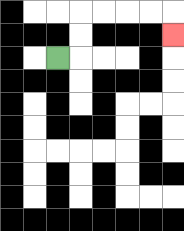{'start': '[2, 2]', 'end': '[7, 1]', 'path_directions': 'R,U,U,R,R,R,R,D', 'path_coordinates': '[[2, 2], [3, 2], [3, 1], [3, 0], [4, 0], [5, 0], [6, 0], [7, 0], [7, 1]]'}